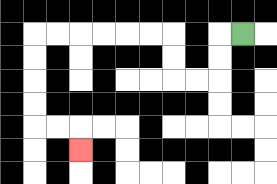{'start': '[10, 1]', 'end': '[3, 6]', 'path_directions': 'L,D,D,L,L,U,U,L,L,L,L,L,L,D,D,D,D,R,R,D', 'path_coordinates': '[[10, 1], [9, 1], [9, 2], [9, 3], [8, 3], [7, 3], [7, 2], [7, 1], [6, 1], [5, 1], [4, 1], [3, 1], [2, 1], [1, 1], [1, 2], [1, 3], [1, 4], [1, 5], [2, 5], [3, 5], [3, 6]]'}